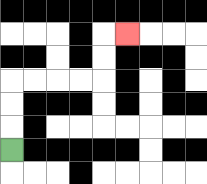{'start': '[0, 6]', 'end': '[5, 1]', 'path_directions': 'U,U,U,R,R,R,R,U,U,R', 'path_coordinates': '[[0, 6], [0, 5], [0, 4], [0, 3], [1, 3], [2, 3], [3, 3], [4, 3], [4, 2], [4, 1], [5, 1]]'}